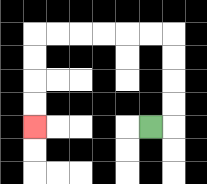{'start': '[6, 5]', 'end': '[1, 5]', 'path_directions': 'R,U,U,U,U,L,L,L,L,L,L,D,D,D,D', 'path_coordinates': '[[6, 5], [7, 5], [7, 4], [7, 3], [7, 2], [7, 1], [6, 1], [5, 1], [4, 1], [3, 1], [2, 1], [1, 1], [1, 2], [1, 3], [1, 4], [1, 5]]'}